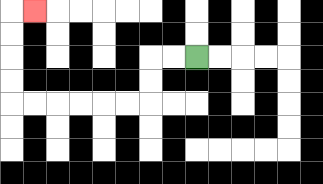{'start': '[8, 2]', 'end': '[1, 0]', 'path_directions': 'L,L,D,D,L,L,L,L,L,L,U,U,U,U,R', 'path_coordinates': '[[8, 2], [7, 2], [6, 2], [6, 3], [6, 4], [5, 4], [4, 4], [3, 4], [2, 4], [1, 4], [0, 4], [0, 3], [0, 2], [0, 1], [0, 0], [1, 0]]'}